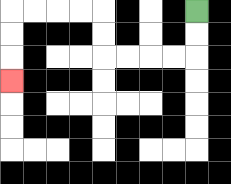{'start': '[8, 0]', 'end': '[0, 3]', 'path_directions': 'D,D,L,L,L,L,U,U,L,L,L,L,D,D,D', 'path_coordinates': '[[8, 0], [8, 1], [8, 2], [7, 2], [6, 2], [5, 2], [4, 2], [4, 1], [4, 0], [3, 0], [2, 0], [1, 0], [0, 0], [0, 1], [0, 2], [0, 3]]'}